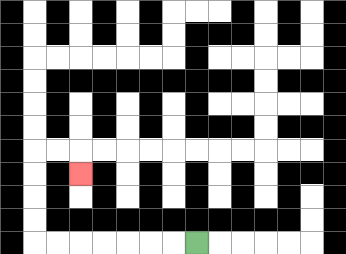{'start': '[8, 10]', 'end': '[3, 7]', 'path_directions': 'L,L,L,L,L,L,L,U,U,U,U,R,R,D', 'path_coordinates': '[[8, 10], [7, 10], [6, 10], [5, 10], [4, 10], [3, 10], [2, 10], [1, 10], [1, 9], [1, 8], [1, 7], [1, 6], [2, 6], [3, 6], [3, 7]]'}